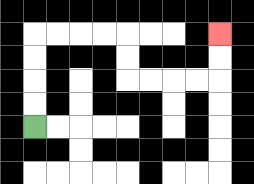{'start': '[1, 5]', 'end': '[9, 1]', 'path_directions': 'U,U,U,U,R,R,R,R,D,D,R,R,R,R,U,U', 'path_coordinates': '[[1, 5], [1, 4], [1, 3], [1, 2], [1, 1], [2, 1], [3, 1], [4, 1], [5, 1], [5, 2], [5, 3], [6, 3], [7, 3], [8, 3], [9, 3], [9, 2], [9, 1]]'}